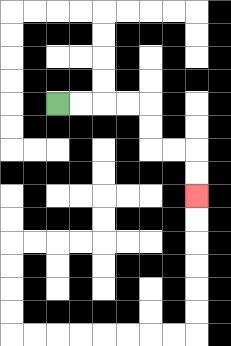{'start': '[2, 4]', 'end': '[8, 8]', 'path_directions': 'R,R,R,R,D,D,R,R,D,D', 'path_coordinates': '[[2, 4], [3, 4], [4, 4], [5, 4], [6, 4], [6, 5], [6, 6], [7, 6], [8, 6], [8, 7], [8, 8]]'}